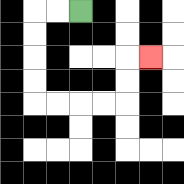{'start': '[3, 0]', 'end': '[6, 2]', 'path_directions': 'L,L,D,D,D,D,R,R,R,R,U,U,R', 'path_coordinates': '[[3, 0], [2, 0], [1, 0], [1, 1], [1, 2], [1, 3], [1, 4], [2, 4], [3, 4], [4, 4], [5, 4], [5, 3], [5, 2], [6, 2]]'}